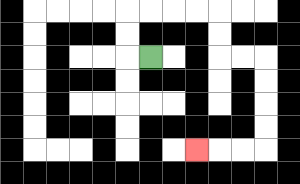{'start': '[6, 2]', 'end': '[8, 6]', 'path_directions': 'L,U,U,R,R,R,R,D,D,R,R,D,D,D,D,L,L,L', 'path_coordinates': '[[6, 2], [5, 2], [5, 1], [5, 0], [6, 0], [7, 0], [8, 0], [9, 0], [9, 1], [9, 2], [10, 2], [11, 2], [11, 3], [11, 4], [11, 5], [11, 6], [10, 6], [9, 6], [8, 6]]'}